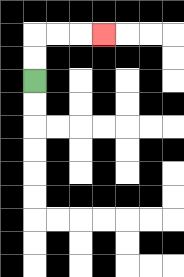{'start': '[1, 3]', 'end': '[4, 1]', 'path_directions': 'U,U,R,R,R', 'path_coordinates': '[[1, 3], [1, 2], [1, 1], [2, 1], [3, 1], [4, 1]]'}